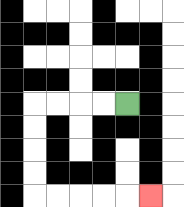{'start': '[5, 4]', 'end': '[6, 8]', 'path_directions': 'L,L,L,L,D,D,D,D,R,R,R,R,R', 'path_coordinates': '[[5, 4], [4, 4], [3, 4], [2, 4], [1, 4], [1, 5], [1, 6], [1, 7], [1, 8], [2, 8], [3, 8], [4, 8], [5, 8], [6, 8]]'}